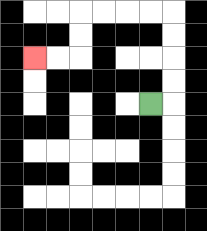{'start': '[6, 4]', 'end': '[1, 2]', 'path_directions': 'R,U,U,U,U,L,L,L,L,D,D,L,L', 'path_coordinates': '[[6, 4], [7, 4], [7, 3], [7, 2], [7, 1], [7, 0], [6, 0], [5, 0], [4, 0], [3, 0], [3, 1], [3, 2], [2, 2], [1, 2]]'}